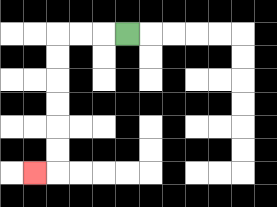{'start': '[5, 1]', 'end': '[1, 7]', 'path_directions': 'L,L,L,D,D,D,D,D,D,L', 'path_coordinates': '[[5, 1], [4, 1], [3, 1], [2, 1], [2, 2], [2, 3], [2, 4], [2, 5], [2, 6], [2, 7], [1, 7]]'}